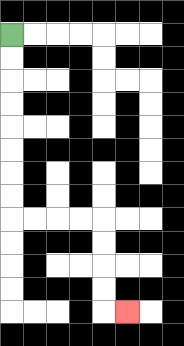{'start': '[0, 1]', 'end': '[5, 13]', 'path_directions': 'D,D,D,D,D,D,D,D,R,R,R,R,D,D,D,D,R', 'path_coordinates': '[[0, 1], [0, 2], [0, 3], [0, 4], [0, 5], [0, 6], [0, 7], [0, 8], [0, 9], [1, 9], [2, 9], [3, 9], [4, 9], [4, 10], [4, 11], [4, 12], [4, 13], [5, 13]]'}